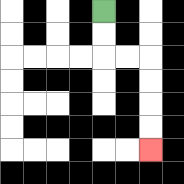{'start': '[4, 0]', 'end': '[6, 6]', 'path_directions': 'D,D,R,R,D,D,D,D', 'path_coordinates': '[[4, 0], [4, 1], [4, 2], [5, 2], [6, 2], [6, 3], [6, 4], [6, 5], [6, 6]]'}